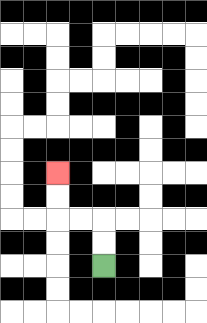{'start': '[4, 11]', 'end': '[2, 7]', 'path_directions': 'U,U,L,L,U,U', 'path_coordinates': '[[4, 11], [4, 10], [4, 9], [3, 9], [2, 9], [2, 8], [2, 7]]'}